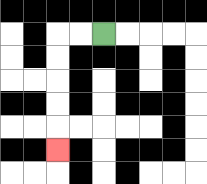{'start': '[4, 1]', 'end': '[2, 6]', 'path_directions': 'L,L,D,D,D,D,D', 'path_coordinates': '[[4, 1], [3, 1], [2, 1], [2, 2], [2, 3], [2, 4], [2, 5], [2, 6]]'}